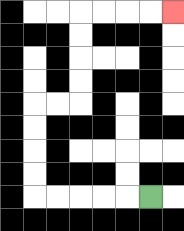{'start': '[6, 8]', 'end': '[7, 0]', 'path_directions': 'L,L,L,L,L,U,U,U,U,R,R,U,U,U,U,R,R,R,R', 'path_coordinates': '[[6, 8], [5, 8], [4, 8], [3, 8], [2, 8], [1, 8], [1, 7], [1, 6], [1, 5], [1, 4], [2, 4], [3, 4], [3, 3], [3, 2], [3, 1], [3, 0], [4, 0], [5, 0], [6, 0], [7, 0]]'}